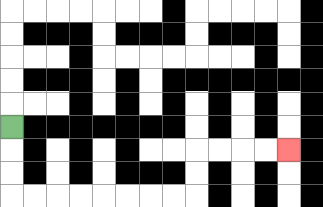{'start': '[0, 5]', 'end': '[12, 6]', 'path_directions': 'D,D,D,R,R,R,R,R,R,R,R,U,U,R,R,R,R', 'path_coordinates': '[[0, 5], [0, 6], [0, 7], [0, 8], [1, 8], [2, 8], [3, 8], [4, 8], [5, 8], [6, 8], [7, 8], [8, 8], [8, 7], [8, 6], [9, 6], [10, 6], [11, 6], [12, 6]]'}